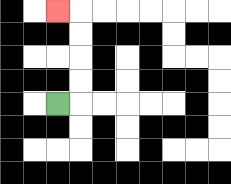{'start': '[2, 4]', 'end': '[2, 0]', 'path_directions': 'R,U,U,U,U,L', 'path_coordinates': '[[2, 4], [3, 4], [3, 3], [3, 2], [3, 1], [3, 0], [2, 0]]'}